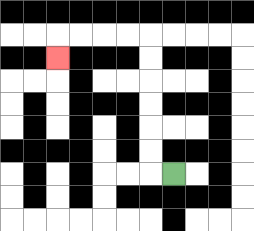{'start': '[7, 7]', 'end': '[2, 2]', 'path_directions': 'L,U,U,U,U,U,U,L,L,L,L,D', 'path_coordinates': '[[7, 7], [6, 7], [6, 6], [6, 5], [6, 4], [6, 3], [6, 2], [6, 1], [5, 1], [4, 1], [3, 1], [2, 1], [2, 2]]'}